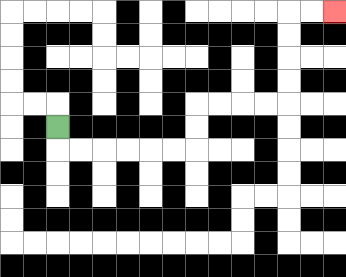{'start': '[2, 5]', 'end': '[14, 0]', 'path_directions': 'D,R,R,R,R,R,R,U,U,R,R,R,R,U,U,U,U,R,R', 'path_coordinates': '[[2, 5], [2, 6], [3, 6], [4, 6], [5, 6], [6, 6], [7, 6], [8, 6], [8, 5], [8, 4], [9, 4], [10, 4], [11, 4], [12, 4], [12, 3], [12, 2], [12, 1], [12, 0], [13, 0], [14, 0]]'}